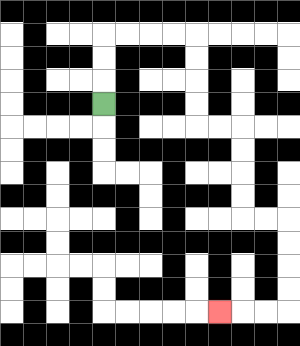{'start': '[4, 4]', 'end': '[9, 13]', 'path_directions': 'U,U,U,R,R,R,R,D,D,D,D,R,R,D,D,D,D,R,R,D,D,D,D,L,L,L', 'path_coordinates': '[[4, 4], [4, 3], [4, 2], [4, 1], [5, 1], [6, 1], [7, 1], [8, 1], [8, 2], [8, 3], [8, 4], [8, 5], [9, 5], [10, 5], [10, 6], [10, 7], [10, 8], [10, 9], [11, 9], [12, 9], [12, 10], [12, 11], [12, 12], [12, 13], [11, 13], [10, 13], [9, 13]]'}